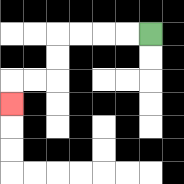{'start': '[6, 1]', 'end': '[0, 4]', 'path_directions': 'L,L,L,L,D,D,L,L,D', 'path_coordinates': '[[6, 1], [5, 1], [4, 1], [3, 1], [2, 1], [2, 2], [2, 3], [1, 3], [0, 3], [0, 4]]'}